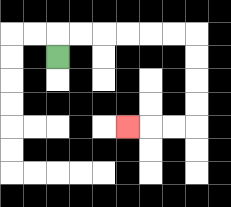{'start': '[2, 2]', 'end': '[5, 5]', 'path_directions': 'U,R,R,R,R,R,R,D,D,D,D,L,L,L', 'path_coordinates': '[[2, 2], [2, 1], [3, 1], [4, 1], [5, 1], [6, 1], [7, 1], [8, 1], [8, 2], [8, 3], [8, 4], [8, 5], [7, 5], [6, 5], [5, 5]]'}